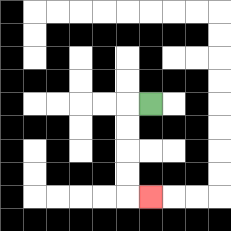{'start': '[6, 4]', 'end': '[6, 8]', 'path_directions': 'L,D,D,D,D,R', 'path_coordinates': '[[6, 4], [5, 4], [5, 5], [5, 6], [5, 7], [5, 8], [6, 8]]'}